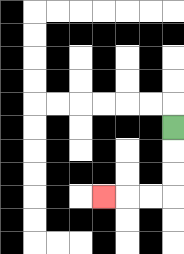{'start': '[7, 5]', 'end': '[4, 8]', 'path_directions': 'D,D,D,L,L,L', 'path_coordinates': '[[7, 5], [7, 6], [7, 7], [7, 8], [6, 8], [5, 8], [4, 8]]'}